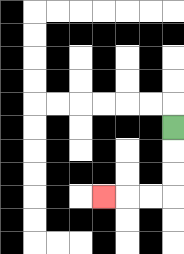{'start': '[7, 5]', 'end': '[4, 8]', 'path_directions': 'D,D,D,L,L,L', 'path_coordinates': '[[7, 5], [7, 6], [7, 7], [7, 8], [6, 8], [5, 8], [4, 8]]'}